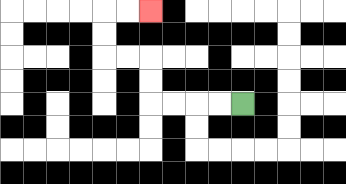{'start': '[10, 4]', 'end': '[6, 0]', 'path_directions': 'L,L,L,L,U,U,L,L,U,U,R,R', 'path_coordinates': '[[10, 4], [9, 4], [8, 4], [7, 4], [6, 4], [6, 3], [6, 2], [5, 2], [4, 2], [4, 1], [4, 0], [5, 0], [6, 0]]'}